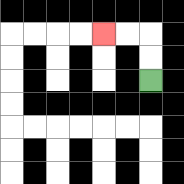{'start': '[6, 3]', 'end': '[4, 1]', 'path_directions': 'U,U,L,L', 'path_coordinates': '[[6, 3], [6, 2], [6, 1], [5, 1], [4, 1]]'}